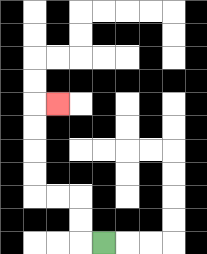{'start': '[4, 10]', 'end': '[2, 4]', 'path_directions': 'L,U,U,L,L,U,U,U,U,R', 'path_coordinates': '[[4, 10], [3, 10], [3, 9], [3, 8], [2, 8], [1, 8], [1, 7], [1, 6], [1, 5], [1, 4], [2, 4]]'}